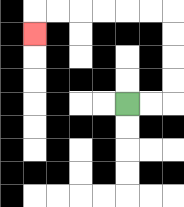{'start': '[5, 4]', 'end': '[1, 1]', 'path_directions': 'R,R,U,U,U,U,L,L,L,L,L,L,D', 'path_coordinates': '[[5, 4], [6, 4], [7, 4], [7, 3], [7, 2], [7, 1], [7, 0], [6, 0], [5, 0], [4, 0], [3, 0], [2, 0], [1, 0], [1, 1]]'}